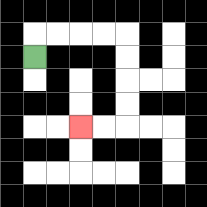{'start': '[1, 2]', 'end': '[3, 5]', 'path_directions': 'U,R,R,R,R,D,D,D,D,L,L', 'path_coordinates': '[[1, 2], [1, 1], [2, 1], [3, 1], [4, 1], [5, 1], [5, 2], [5, 3], [5, 4], [5, 5], [4, 5], [3, 5]]'}